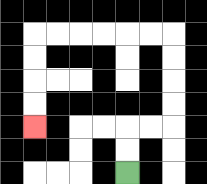{'start': '[5, 7]', 'end': '[1, 5]', 'path_directions': 'U,U,R,R,U,U,U,U,L,L,L,L,L,L,D,D,D,D', 'path_coordinates': '[[5, 7], [5, 6], [5, 5], [6, 5], [7, 5], [7, 4], [7, 3], [7, 2], [7, 1], [6, 1], [5, 1], [4, 1], [3, 1], [2, 1], [1, 1], [1, 2], [1, 3], [1, 4], [1, 5]]'}